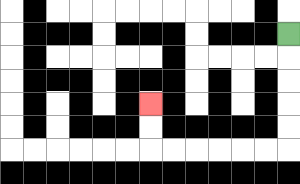{'start': '[12, 1]', 'end': '[6, 4]', 'path_directions': 'D,D,D,D,D,L,L,L,L,L,L,U,U', 'path_coordinates': '[[12, 1], [12, 2], [12, 3], [12, 4], [12, 5], [12, 6], [11, 6], [10, 6], [9, 6], [8, 6], [7, 6], [6, 6], [6, 5], [6, 4]]'}